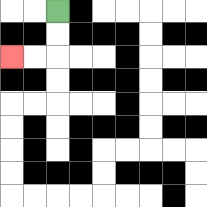{'start': '[2, 0]', 'end': '[0, 2]', 'path_directions': 'D,D,L,L', 'path_coordinates': '[[2, 0], [2, 1], [2, 2], [1, 2], [0, 2]]'}